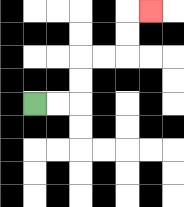{'start': '[1, 4]', 'end': '[6, 0]', 'path_directions': 'R,R,U,U,R,R,U,U,R', 'path_coordinates': '[[1, 4], [2, 4], [3, 4], [3, 3], [3, 2], [4, 2], [5, 2], [5, 1], [5, 0], [6, 0]]'}